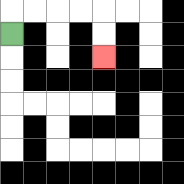{'start': '[0, 1]', 'end': '[4, 2]', 'path_directions': 'U,R,R,R,R,D,D', 'path_coordinates': '[[0, 1], [0, 0], [1, 0], [2, 0], [3, 0], [4, 0], [4, 1], [4, 2]]'}